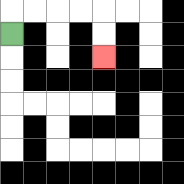{'start': '[0, 1]', 'end': '[4, 2]', 'path_directions': 'U,R,R,R,R,D,D', 'path_coordinates': '[[0, 1], [0, 0], [1, 0], [2, 0], [3, 0], [4, 0], [4, 1], [4, 2]]'}